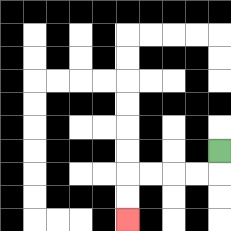{'start': '[9, 6]', 'end': '[5, 9]', 'path_directions': 'D,L,L,L,L,D,D', 'path_coordinates': '[[9, 6], [9, 7], [8, 7], [7, 7], [6, 7], [5, 7], [5, 8], [5, 9]]'}